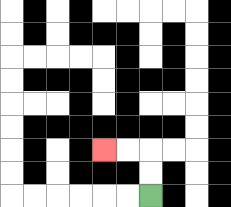{'start': '[6, 8]', 'end': '[4, 6]', 'path_directions': 'U,U,L,L', 'path_coordinates': '[[6, 8], [6, 7], [6, 6], [5, 6], [4, 6]]'}